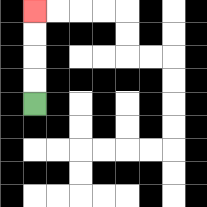{'start': '[1, 4]', 'end': '[1, 0]', 'path_directions': 'U,U,U,U', 'path_coordinates': '[[1, 4], [1, 3], [1, 2], [1, 1], [1, 0]]'}